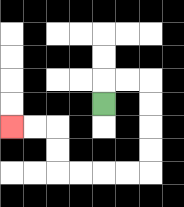{'start': '[4, 4]', 'end': '[0, 5]', 'path_directions': 'U,R,R,D,D,D,D,L,L,L,L,U,U,L,L', 'path_coordinates': '[[4, 4], [4, 3], [5, 3], [6, 3], [6, 4], [6, 5], [6, 6], [6, 7], [5, 7], [4, 7], [3, 7], [2, 7], [2, 6], [2, 5], [1, 5], [0, 5]]'}